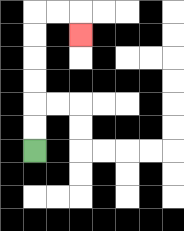{'start': '[1, 6]', 'end': '[3, 1]', 'path_directions': 'U,U,U,U,U,U,R,R,D', 'path_coordinates': '[[1, 6], [1, 5], [1, 4], [1, 3], [1, 2], [1, 1], [1, 0], [2, 0], [3, 0], [3, 1]]'}